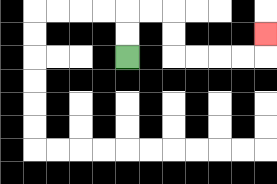{'start': '[5, 2]', 'end': '[11, 1]', 'path_directions': 'U,U,R,R,D,D,R,R,R,R,U', 'path_coordinates': '[[5, 2], [5, 1], [5, 0], [6, 0], [7, 0], [7, 1], [7, 2], [8, 2], [9, 2], [10, 2], [11, 2], [11, 1]]'}